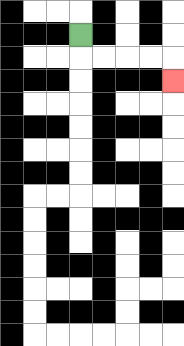{'start': '[3, 1]', 'end': '[7, 3]', 'path_directions': 'D,R,R,R,R,D', 'path_coordinates': '[[3, 1], [3, 2], [4, 2], [5, 2], [6, 2], [7, 2], [7, 3]]'}